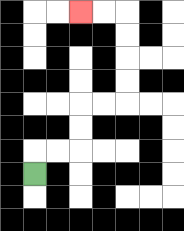{'start': '[1, 7]', 'end': '[3, 0]', 'path_directions': 'U,R,R,U,U,R,R,U,U,U,U,L,L', 'path_coordinates': '[[1, 7], [1, 6], [2, 6], [3, 6], [3, 5], [3, 4], [4, 4], [5, 4], [5, 3], [5, 2], [5, 1], [5, 0], [4, 0], [3, 0]]'}